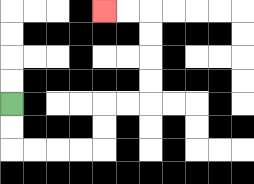{'start': '[0, 4]', 'end': '[4, 0]', 'path_directions': 'D,D,R,R,R,R,U,U,R,R,U,U,U,U,L,L', 'path_coordinates': '[[0, 4], [0, 5], [0, 6], [1, 6], [2, 6], [3, 6], [4, 6], [4, 5], [4, 4], [5, 4], [6, 4], [6, 3], [6, 2], [6, 1], [6, 0], [5, 0], [4, 0]]'}